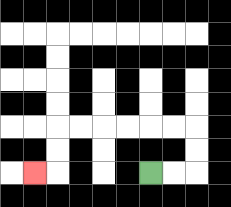{'start': '[6, 7]', 'end': '[1, 7]', 'path_directions': 'R,R,U,U,L,L,L,L,L,L,D,D,L', 'path_coordinates': '[[6, 7], [7, 7], [8, 7], [8, 6], [8, 5], [7, 5], [6, 5], [5, 5], [4, 5], [3, 5], [2, 5], [2, 6], [2, 7], [1, 7]]'}